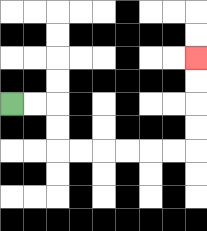{'start': '[0, 4]', 'end': '[8, 2]', 'path_directions': 'R,R,D,D,R,R,R,R,R,R,U,U,U,U', 'path_coordinates': '[[0, 4], [1, 4], [2, 4], [2, 5], [2, 6], [3, 6], [4, 6], [5, 6], [6, 6], [7, 6], [8, 6], [8, 5], [8, 4], [8, 3], [8, 2]]'}